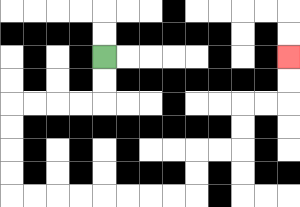{'start': '[4, 2]', 'end': '[12, 2]', 'path_directions': 'D,D,L,L,L,L,D,D,D,D,R,R,R,R,R,R,R,R,U,U,R,R,U,U,R,R,U,U', 'path_coordinates': '[[4, 2], [4, 3], [4, 4], [3, 4], [2, 4], [1, 4], [0, 4], [0, 5], [0, 6], [0, 7], [0, 8], [1, 8], [2, 8], [3, 8], [4, 8], [5, 8], [6, 8], [7, 8], [8, 8], [8, 7], [8, 6], [9, 6], [10, 6], [10, 5], [10, 4], [11, 4], [12, 4], [12, 3], [12, 2]]'}